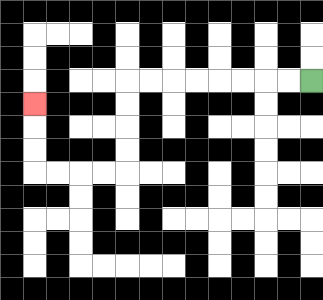{'start': '[13, 3]', 'end': '[1, 4]', 'path_directions': 'L,L,L,L,L,L,L,L,D,D,D,D,L,L,L,L,U,U,U', 'path_coordinates': '[[13, 3], [12, 3], [11, 3], [10, 3], [9, 3], [8, 3], [7, 3], [6, 3], [5, 3], [5, 4], [5, 5], [5, 6], [5, 7], [4, 7], [3, 7], [2, 7], [1, 7], [1, 6], [1, 5], [1, 4]]'}